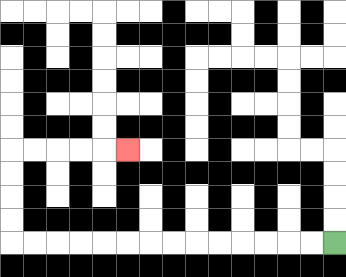{'start': '[14, 10]', 'end': '[5, 6]', 'path_directions': 'L,L,L,L,L,L,L,L,L,L,L,L,L,L,U,U,U,U,R,R,R,R,R', 'path_coordinates': '[[14, 10], [13, 10], [12, 10], [11, 10], [10, 10], [9, 10], [8, 10], [7, 10], [6, 10], [5, 10], [4, 10], [3, 10], [2, 10], [1, 10], [0, 10], [0, 9], [0, 8], [0, 7], [0, 6], [1, 6], [2, 6], [3, 6], [4, 6], [5, 6]]'}